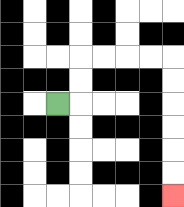{'start': '[2, 4]', 'end': '[7, 8]', 'path_directions': 'R,U,U,R,R,R,R,D,D,D,D,D,D', 'path_coordinates': '[[2, 4], [3, 4], [3, 3], [3, 2], [4, 2], [5, 2], [6, 2], [7, 2], [7, 3], [7, 4], [7, 5], [7, 6], [7, 7], [7, 8]]'}